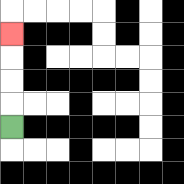{'start': '[0, 5]', 'end': '[0, 1]', 'path_directions': 'U,U,U,U', 'path_coordinates': '[[0, 5], [0, 4], [0, 3], [0, 2], [0, 1]]'}